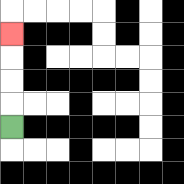{'start': '[0, 5]', 'end': '[0, 1]', 'path_directions': 'U,U,U,U', 'path_coordinates': '[[0, 5], [0, 4], [0, 3], [0, 2], [0, 1]]'}